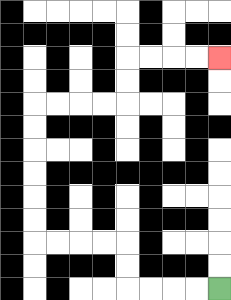{'start': '[9, 12]', 'end': '[9, 2]', 'path_directions': 'L,L,L,L,U,U,L,L,L,L,U,U,U,U,U,U,R,R,R,R,U,U,R,R,R,R', 'path_coordinates': '[[9, 12], [8, 12], [7, 12], [6, 12], [5, 12], [5, 11], [5, 10], [4, 10], [3, 10], [2, 10], [1, 10], [1, 9], [1, 8], [1, 7], [1, 6], [1, 5], [1, 4], [2, 4], [3, 4], [4, 4], [5, 4], [5, 3], [5, 2], [6, 2], [7, 2], [8, 2], [9, 2]]'}